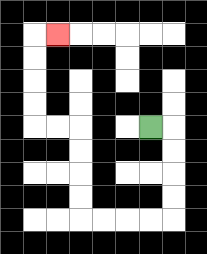{'start': '[6, 5]', 'end': '[2, 1]', 'path_directions': 'R,D,D,D,D,L,L,L,L,U,U,U,U,L,L,U,U,U,U,R', 'path_coordinates': '[[6, 5], [7, 5], [7, 6], [7, 7], [7, 8], [7, 9], [6, 9], [5, 9], [4, 9], [3, 9], [3, 8], [3, 7], [3, 6], [3, 5], [2, 5], [1, 5], [1, 4], [1, 3], [1, 2], [1, 1], [2, 1]]'}